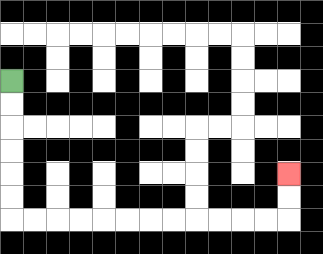{'start': '[0, 3]', 'end': '[12, 7]', 'path_directions': 'D,D,D,D,D,D,R,R,R,R,R,R,R,R,R,R,R,R,U,U', 'path_coordinates': '[[0, 3], [0, 4], [0, 5], [0, 6], [0, 7], [0, 8], [0, 9], [1, 9], [2, 9], [3, 9], [4, 9], [5, 9], [6, 9], [7, 9], [8, 9], [9, 9], [10, 9], [11, 9], [12, 9], [12, 8], [12, 7]]'}